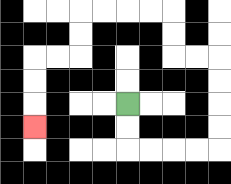{'start': '[5, 4]', 'end': '[1, 5]', 'path_directions': 'D,D,R,R,R,R,U,U,U,U,L,L,U,U,L,L,L,L,D,D,L,L,D,D,D', 'path_coordinates': '[[5, 4], [5, 5], [5, 6], [6, 6], [7, 6], [8, 6], [9, 6], [9, 5], [9, 4], [9, 3], [9, 2], [8, 2], [7, 2], [7, 1], [7, 0], [6, 0], [5, 0], [4, 0], [3, 0], [3, 1], [3, 2], [2, 2], [1, 2], [1, 3], [1, 4], [1, 5]]'}